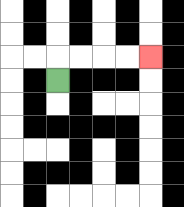{'start': '[2, 3]', 'end': '[6, 2]', 'path_directions': 'U,R,R,R,R', 'path_coordinates': '[[2, 3], [2, 2], [3, 2], [4, 2], [5, 2], [6, 2]]'}